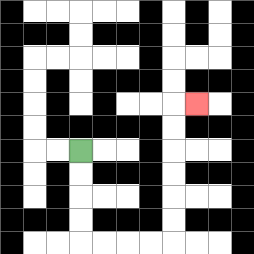{'start': '[3, 6]', 'end': '[8, 4]', 'path_directions': 'D,D,D,D,R,R,R,R,U,U,U,U,U,U,R', 'path_coordinates': '[[3, 6], [3, 7], [3, 8], [3, 9], [3, 10], [4, 10], [5, 10], [6, 10], [7, 10], [7, 9], [7, 8], [7, 7], [7, 6], [7, 5], [7, 4], [8, 4]]'}